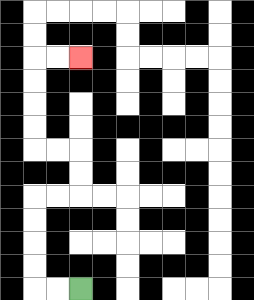{'start': '[3, 12]', 'end': '[3, 2]', 'path_directions': 'L,L,U,U,U,U,R,R,U,U,L,L,U,U,U,U,R,R', 'path_coordinates': '[[3, 12], [2, 12], [1, 12], [1, 11], [1, 10], [1, 9], [1, 8], [2, 8], [3, 8], [3, 7], [3, 6], [2, 6], [1, 6], [1, 5], [1, 4], [1, 3], [1, 2], [2, 2], [3, 2]]'}